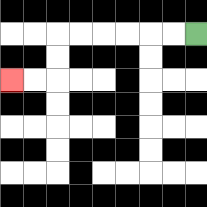{'start': '[8, 1]', 'end': '[0, 3]', 'path_directions': 'L,L,L,L,L,L,D,D,L,L', 'path_coordinates': '[[8, 1], [7, 1], [6, 1], [5, 1], [4, 1], [3, 1], [2, 1], [2, 2], [2, 3], [1, 3], [0, 3]]'}